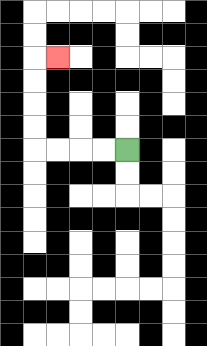{'start': '[5, 6]', 'end': '[2, 2]', 'path_directions': 'L,L,L,L,U,U,U,U,R', 'path_coordinates': '[[5, 6], [4, 6], [3, 6], [2, 6], [1, 6], [1, 5], [1, 4], [1, 3], [1, 2], [2, 2]]'}